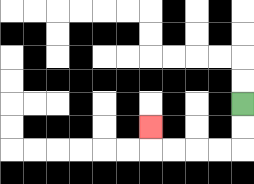{'start': '[10, 4]', 'end': '[6, 5]', 'path_directions': 'D,D,L,L,L,L,U', 'path_coordinates': '[[10, 4], [10, 5], [10, 6], [9, 6], [8, 6], [7, 6], [6, 6], [6, 5]]'}